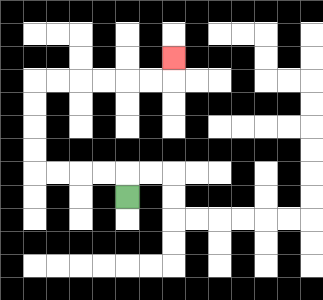{'start': '[5, 8]', 'end': '[7, 2]', 'path_directions': 'U,L,L,L,L,U,U,U,U,R,R,R,R,R,R,U', 'path_coordinates': '[[5, 8], [5, 7], [4, 7], [3, 7], [2, 7], [1, 7], [1, 6], [1, 5], [1, 4], [1, 3], [2, 3], [3, 3], [4, 3], [5, 3], [6, 3], [7, 3], [7, 2]]'}